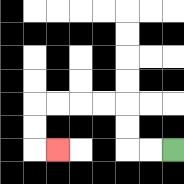{'start': '[7, 6]', 'end': '[2, 6]', 'path_directions': 'L,L,U,U,L,L,L,L,D,D,R', 'path_coordinates': '[[7, 6], [6, 6], [5, 6], [5, 5], [5, 4], [4, 4], [3, 4], [2, 4], [1, 4], [1, 5], [1, 6], [2, 6]]'}